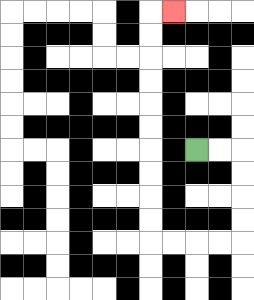{'start': '[8, 6]', 'end': '[7, 0]', 'path_directions': 'R,R,D,D,D,D,L,L,L,L,U,U,U,U,U,U,U,U,U,U,R', 'path_coordinates': '[[8, 6], [9, 6], [10, 6], [10, 7], [10, 8], [10, 9], [10, 10], [9, 10], [8, 10], [7, 10], [6, 10], [6, 9], [6, 8], [6, 7], [6, 6], [6, 5], [6, 4], [6, 3], [6, 2], [6, 1], [6, 0], [7, 0]]'}